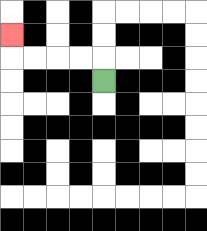{'start': '[4, 3]', 'end': '[0, 1]', 'path_directions': 'U,L,L,L,L,U', 'path_coordinates': '[[4, 3], [4, 2], [3, 2], [2, 2], [1, 2], [0, 2], [0, 1]]'}